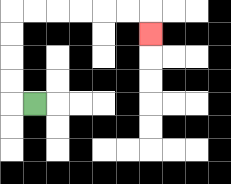{'start': '[1, 4]', 'end': '[6, 1]', 'path_directions': 'L,U,U,U,U,R,R,R,R,R,R,D', 'path_coordinates': '[[1, 4], [0, 4], [0, 3], [0, 2], [0, 1], [0, 0], [1, 0], [2, 0], [3, 0], [4, 0], [5, 0], [6, 0], [6, 1]]'}